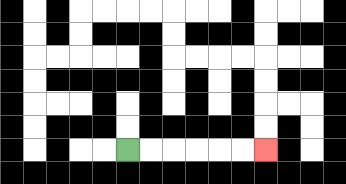{'start': '[5, 6]', 'end': '[11, 6]', 'path_directions': 'R,R,R,R,R,R', 'path_coordinates': '[[5, 6], [6, 6], [7, 6], [8, 6], [9, 6], [10, 6], [11, 6]]'}